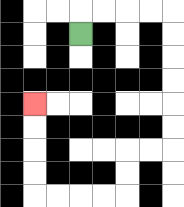{'start': '[3, 1]', 'end': '[1, 4]', 'path_directions': 'U,R,R,R,R,D,D,D,D,D,D,L,L,D,D,L,L,L,L,U,U,U,U', 'path_coordinates': '[[3, 1], [3, 0], [4, 0], [5, 0], [6, 0], [7, 0], [7, 1], [7, 2], [7, 3], [7, 4], [7, 5], [7, 6], [6, 6], [5, 6], [5, 7], [5, 8], [4, 8], [3, 8], [2, 8], [1, 8], [1, 7], [1, 6], [1, 5], [1, 4]]'}